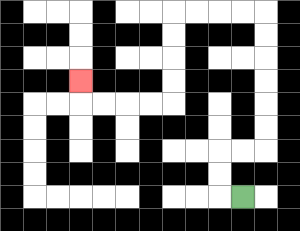{'start': '[10, 8]', 'end': '[3, 3]', 'path_directions': 'L,U,U,R,R,U,U,U,U,U,U,L,L,L,L,D,D,D,D,L,L,L,L,U', 'path_coordinates': '[[10, 8], [9, 8], [9, 7], [9, 6], [10, 6], [11, 6], [11, 5], [11, 4], [11, 3], [11, 2], [11, 1], [11, 0], [10, 0], [9, 0], [8, 0], [7, 0], [7, 1], [7, 2], [7, 3], [7, 4], [6, 4], [5, 4], [4, 4], [3, 4], [3, 3]]'}